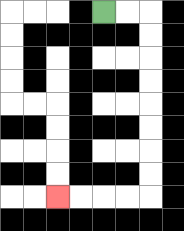{'start': '[4, 0]', 'end': '[2, 8]', 'path_directions': 'R,R,D,D,D,D,D,D,D,D,L,L,L,L', 'path_coordinates': '[[4, 0], [5, 0], [6, 0], [6, 1], [6, 2], [6, 3], [6, 4], [6, 5], [6, 6], [6, 7], [6, 8], [5, 8], [4, 8], [3, 8], [2, 8]]'}